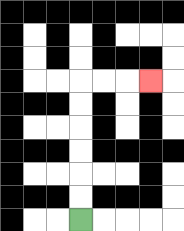{'start': '[3, 9]', 'end': '[6, 3]', 'path_directions': 'U,U,U,U,U,U,R,R,R', 'path_coordinates': '[[3, 9], [3, 8], [3, 7], [3, 6], [3, 5], [3, 4], [3, 3], [4, 3], [5, 3], [6, 3]]'}